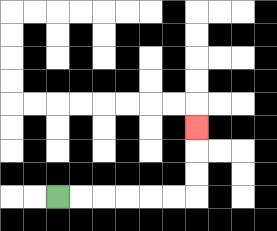{'start': '[2, 8]', 'end': '[8, 5]', 'path_directions': 'R,R,R,R,R,R,U,U,U', 'path_coordinates': '[[2, 8], [3, 8], [4, 8], [5, 8], [6, 8], [7, 8], [8, 8], [8, 7], [8, 6], [8, 5]]'}